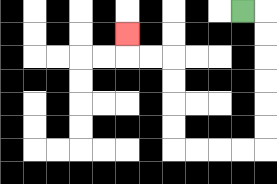{'start': '[10, 0]', 'end': '[5, 1]', 'path_directions': 'R,D,D,D,D,D,D,L,L,L,L,U,U,U,U,L,L,U', 'path_coordinates': '[[10, 0], [11, 0], [11, 1], [11, 2], [11, 3], [11, 4], [11, 5], [11, 6], [10, 6], [9, 6], [8, 6], [7, 6], [7, 5], [7, 4], [7, 3], [7, 2], [6, 2], [5, 2], [5, 1]]'}